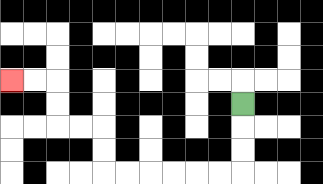{'start': '[10, 4]', 'end': '[0, 3]', 'path_directions': 'D,D,D,L,L,L,L,L,L,U,U,L,L,U,U,L,L', 'path_coordinates': '[[10, 4], [10, 5], [10, 6], [10, 7], [9, 7], [8, 7], [7, 7], [6, 7], [5, 7], [4, 7], [4, 6], [4, 5], [3, 5], [2, 5], [2, 4], [2, 3], [1, 3], [0, 3]]'}